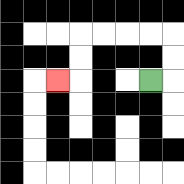{'start': '[6, 3]', 'end': '[2, 3]', 'path_directions': 'R,U,U,L,L,L,L,D,D,L', 'path_coordinates': '[[6, 3], [7, 3], [7, 2], [7, 1], [6, 1], [5, 1], [4, 1], [3, 1], [3, 2], [3, 3], [2, 3]]'}